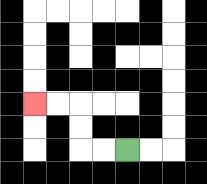{'start': '[5, 6]', 'end': '[1, 4]', 'path_directions': 'L,L,U,U,L,L', 'path_coordinates': '[[5, 6], [4, 6], [3, 6], [3, 5], [3, 4], [2, 4], [1, 4]]'}